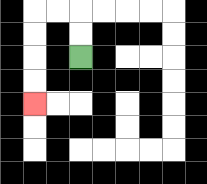{'start': '[3, 2]', 'end': '[1, 4]', 'path_directions': 'U,U,L,L,D,D,D,D', 'path_coordinates': '[[3, 2], [3, 1], [3, 0], [2, 0], [1, 0], [1, 1], [1, 2], [1, 3], [1, 4]]'}